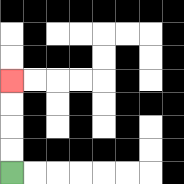{'start': '[0, 7]', 'end': '[0, 3]', 'path_directions': 'U,U,U,U', 'path_coordinates': '[[0, 7], [0, 6], [0, 5], [0, 4], [0, 3]]'}